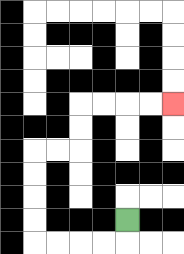{'start': '[5, 9]', 'end': '[7, 4]', 'path_directions': 'D,L,L,L,L,U,U,U,U,R,R,U,U,R,R,R,R', 'path_coordinates': '[[5, 9], [5, 10], [4, 10], [3, 10], [2, 10], [1, 10], [1, 9], [1, 8], [1, 7], [1, 6], [2, 6], [3, 6], [3, 5], [3, 4], [4, 4], [5, 4], [6, 4], [7, 4]]'}